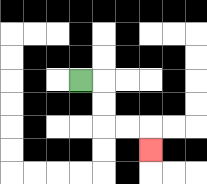{'start': '[3, 3]', 'end': '[6, 6]', 'path_directions': 'R,D,D,R,R,D', 'path_coordinates': '[[3, 3], [4, 3], [4, 4], [4, 5], [5, 5], [6, 5], [6, 6]]'}